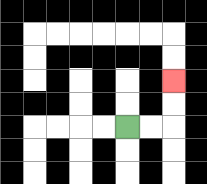{'start': '[5, 5]', 'end': '[7, 3]', 'path_directions': 'R,R,U,U', 'path_coordinates': '[[5, 5], [6, 5], [7, 5], [7, 4], [7, 3]]'}